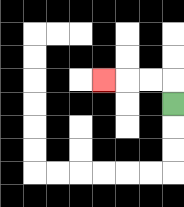{'start': '[7, 4]', 'end': '[4, 3]', 'path_directions': 'U,L,L,L', 'path_coordinates': '[[7, 4], [7, 3], [6, 3], [5, 3], [4, 3]]'}